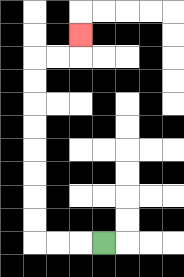{'start': '[4, 10]', 'end': '[3, 1]', 'path_directions': 'L,L,L,U,U,U,U,U,U,U,U,R,R,U', 'path_coordinates': '[[4, 10], [3, 10], [2, 10], [1, 10], [1, 9], [1, 8], [1, 7], [1, 6], [1, 5], [1, 4], [1, 3], [1, 2], [2, 2], [3, 2], [3, 1]]'}